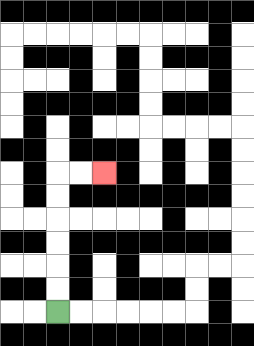{'start': '[2, 13]', 'end': '[4, 7]', 'path_directions': 'U,U,U,U,U,U,R,R', 'path_coordinates': '[[2, 13], [2, 12], [2, 11], [2, 10], [2, 9], [2, 8], [2, 7], [3, 7], [4, 7]]'}